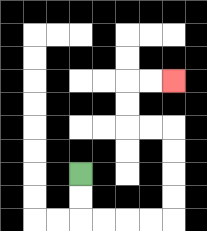{'start': '[3, 7]', 'end': '[7, 3]', 'path_directions': 'D,D,R,R,R,R,U,U,U,U,L,L,U,U,R,R', 'path_coordinates': '[[3, 7], [3, 8], [3, 9], [4, 9], [5, 9], [6, 9], [7, 9], [7, 8], [7, 7], [7, 6], [7, 5], [6, 5], [5, 5], [5, 4], [5, 3], [6, 3], [7, 3]]'}